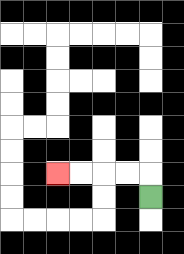{'start': '[6, 8]', 'end': '[2, 7]', 'path_directions': 'U,L,L,L,L', 'path_coordinates': '[[6, 8], [6, 7], [5, 7], [4, 7], [3, 7], [2, 7]]'}